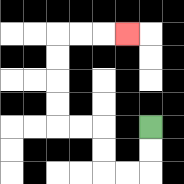{'start': '[6, 5]', 'end': '[5, 1]', 'path_directions': 'D,D,L,L,U,U,L,L,U,U,U,U,R,R,R', 'path_coordinates': '[[6, 5], [6, 6], [6, 7], [5, 7], [4, 7], [4, 6], [4, 5], [3, 5], [2, 5], [2, 4], [2, 3], [2, 2], [2, 1], [3, 1], [4, 1], [5, 1]]'}